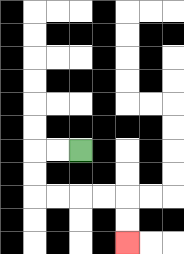{'start': '[3, 6]', 'end': '[5, 10]', 'path_directions': 'L,L,D,D,R,R,R,R,D,D', 'path_coordinates': '[[3, 6], [2, 6], [1, 6], [1, 7], [1, 8], [2, 8], [3, 8], [4, 8], [5, 8], [5, 9], [5, 10]]'}